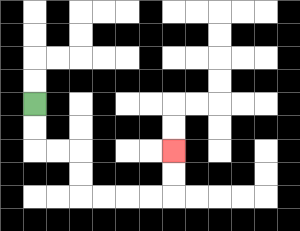{'start': '[1, 4]', 'end': '[7, 6]', 'path_directions': 'D,D,R,R,D,D,R,R,R,R,U,U', 'path_coordinates': '[[1, 4], [1, 5], [1, 6], [2, 6], [3, 6], [3, 7], [3, 8], [4, 8], [5, 8], [6, 8], [7, 8], [7, 7], [7, 6]]'}